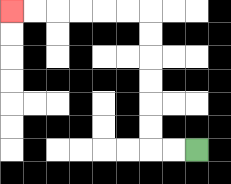{'start': '[8, 6]', 'end': '[0, 0]', 'path_directions': 'L,L,U,U,U,U,U,U,L,L,L,L,L,L', 'path_coordinates': '[[8, 6], [7, 6], [6, 6], [6, 5], [6, 4], [6, 3], [6, 2], [6, 1], [6, 0], [5, 0], [4, 0], [3, 0], [2, 0], [1, 0], [0, 0]]'}